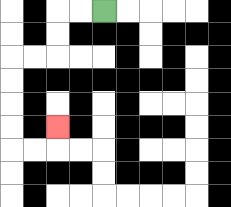{'start': '[4, 0]', 'end': '[2, 5]', 'path_directions': 'L,L,D,D,L,L,D,D,D,D,R,R,U', 'path_coordinates': '[[4, 0], [3, 0], [2, 0], [2, 1], [2, 2], [1, 2], [0, 2], [0, 3], [0, 4], [0, 5], [0, 6], [1, 6], [2, 6], [2, 5]]'}